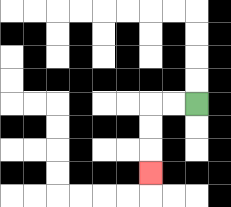{'start': '[8, 4]', 'end': '[6, 7]', 'path_directions': 'L,L,D,D,D', 'path_coordinates': '[[8, 4], [7, 4], [6, 4], [6, 5], [6, 6], [6, 7]]'}